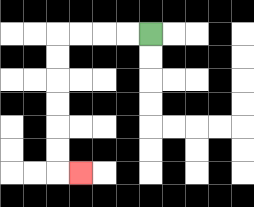{'start': '[6, 1]', 'end': '[3, 7]', 'path_directions': 'L,L,L,L,D,D,D,D,D,D,R', 'path_coordinates': '[[6, 1], [5, 1], [4, 1], [3, 1], [2, 1], [2, 2], [2, 3], [2, 4], [2, 5], [2, 6], [2, 7], [3, 7]]'}